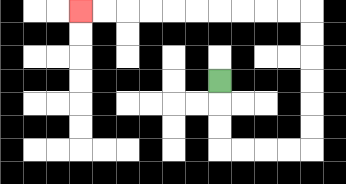{'start': '[9, 3]', 'end': '[3, 0]', 'path_directions': 'D,D,D,R,R,R,R,U,U,U,U,U,U,L,L,L,L,L,L,L,L,L,L', 'path_coordinates': '[[9, 3], [9, 4], [9, 5], [9, 6], [10, 6], [11, 6], [12, 6], [13, 6], [13, 5], [13, 4], [13, 3], [13, 2], [13, 1], [13, 0], [12, 0], [11, 0], [10, 0], [9, 0], [8, 0], [7, 0], [6, 0], [5, 0], [4, 0], [3, 0]]'}